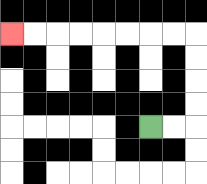{'start': '[6, 5]', 'end': '[0, 1]', 'path_directions': 'R,R,U,U,U,U,L,L,L,L,L,L,L,L', 'path_coordinates': '[[6, 5], [7, 5], [8, 5], [8, 4], [8, 3], [8, 2], [8, 1], [7, 1], [6, 1], [5, 1], [4, 1], [3, 1], [2, 1], [1, 1], [0, 1]]'}